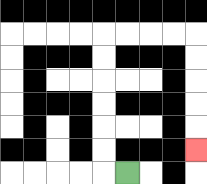{'start': '[5, 7]', 'end': '[8, 6]', 'path_directions': 'L,U,U,U,U,U,U,R,R,R,R,D,D,D,D,D', 'path_coordinates': '[[5, 7], [4, 7], [4, 6], [4, 5], [4, 4], [4, 3], [4, 2], [4, 1], [5, 1], [6, 1], [7, 1], [8, 1], [8, 2], [8, 3], [8, 4], [8, 5], [8, 6]]'}